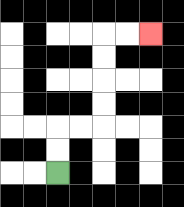{'start': '[2, 7]', 'end': '[6, 1]', 'path_directions': 'U,U,R,R,U,U,U,U,R,R', 'path_coordinates': '[[2, 7], [2, 6], [2, 5], [3, 5], [4, 5], [4, 4], [4, 3], [4, 2], [4, 1], [5, 1], [6, 1]]'}